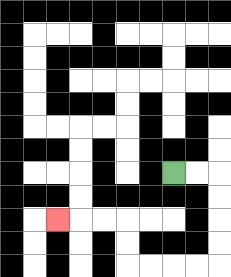{'start': '[7, 7]', 'end': '[2, 9]', 'path_directions': 'R,R,D,D,D,D,L,L,L,L,U,U,L,L,L', 'path_coordinates': '[[7, 7], [8, 7], [9, 7], [9, 8], [9, 9], [9, 10], [9, 11], [8, 11], [7, 11], [6, 11], [5, 11], [5, 10], [5, 9], [4, 9], [3, 9], [2, 9]]'}